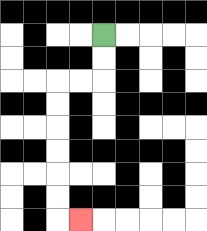{'start': '[4, 1]', 'end': '[3, 9]', 'path_directions': 'D,D,L,L,D,D,D,D,D,D,R', 'path_coordinates': '[[4, 1], [4, 2], [4, 3], [3, 3], [2, 3], [2, 4], [2, 5], [2, 6], [2, 7], [2, 8], [2, 9], [3, 9]]'}